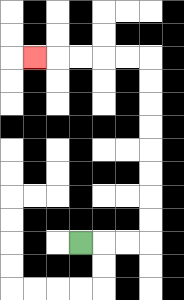{'start': '[3, 10]', 'end': '[1, 2]', 'path_directions': 'R,R,R,U,U,U,U,U,U,U,U,L,L,L,L,L', 'path_coordinates': '[[3, 10], [4, 10], [5, 10], [6, 10], [6, 9], [6, 8], [6, 7], [6, 6], [6, 5], [6, 4], [6, 3], [6, 2], [5, 2], [4, 2], [3, 2], [2, 2], [1, 2]]'}